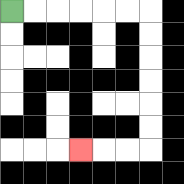{'start': '[0, 0]', 'end': '[3, 6]', 'path_directions': 'R,R,R,R,R,R,D,D,D,D,D,D,L,L,L', 'path_coordinates': '[[0, 0], [1, 0], [2, 0], [3, 0], [4, 0], [5, 0], [6, 0], [6, 1], [6, 2], [6, 3], [6, 4], [6, 5], [6, 6], [5, 6], [4, 6], [3, 6]]'}